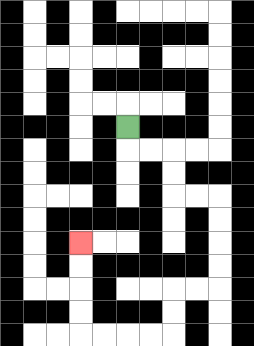{'start': '[5, 5]', 'end': '[3, 10]', 'path_directions': 'D,R,R,D,D,R,R,D,D,D,D,L,L,D,D,L,L,L,L,U,U,U,U', 'path_coordinates': '[[5, 5], [5, 6], [6, 6], [7, 6], [7, 7], [7, 8], [8, 8], [9, 8], [9, 9], [9, 10], [9, 11], [9, 12], [8, 12], [7, 12], [7, 13], [7, 14], [6, 14], [5, 14], [4, 14], [3, 14], [3, 13], [3, 12], [3, 11], [3, 10]]'}